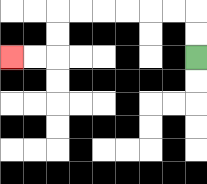{'start': '[8, 2]', 'end': '[0, 2]', 'path_directions': 'U,U,L,L,L,L,L,L,D,D,L,L', 'path_coordinates': '[[8, 2], [8, 1], [8, 0], [7, 0], [6, 0], [5, 0], [4, 0], [3, 0], [2, 0], [2, 1], [2, 2], [1, 2], [0, 2]]'}